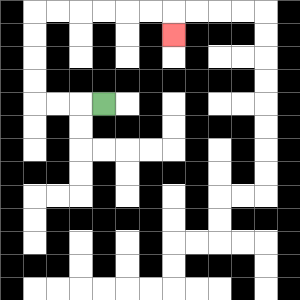{'start': '[4, 4]', 'end': '[7, 1]', 'path_directions': 'L,L,L,U,U,U,U,R,R,R,R,R,R,D', 'path_coordinates': '[[4, 4], [3, 4], [2, 4], [1, 4], [1, 3], [1, 2], [1, 1], [1, 0], [2, 0], [3, 0], [4, 0], [5, 0], [6, 0], [7, 0], [7, 1]]'}